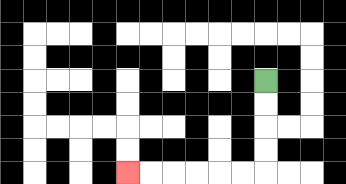{'start': '[11, 3]', 'end': '[5, 7]', 'path_directions': 'D,D,D,D,L,L,L,L,L,L', 'path_coordinates': '[[11, 3], [11, 4], [11, 5], [11, 6], [11, 7], [10, 7], [9, 7], [8, 7], [7, 7], [6, 7], [5, 7]]'}